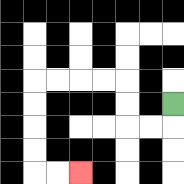{'start': '[7, 4]', 'end': '[3, 7]', 'path_directions': 'D,L,L,U,U,L,L,L,L,D,D,D,D,R,R', 'path_coordinates': '[[7, 4], [7, 5], [6, 5], [5, 5], [5, 4], [5, 3], [4, 3], [3, 3], [2, 3], [1, 3], [1, 4], [1, 5], [1, 6], [1, 7], [2, 7], [3, 7]]'}